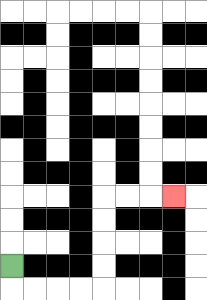{'start': '[0, 11]', 'end': '[7, 8]', 'path_directions': 'D,R,R,R,R,U,U,U,U,R,R,R', 'path_coordinates': '[[0, 11], [0, 12], [1, 12], [2, 12], [3, 12], [4, 12], [4, 11], [4, 10], [4, 9], [4, 8], [5, 8], [6, 8], [7, 8]]'}